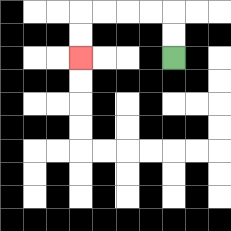{'start': '[7, 2]', 'end': '[3, 2]', 'path_directions': 'U,U,L,L,L,L,D,D', 'path_coordinates': '[[7, 2], [7, 1], [7, 0], [6, 0], [5, 0], [4, 0], [3, 0], [3, 1], [3, 2]]'}